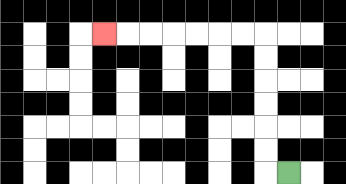{'start': '[12, 7]', 'end': '[4, 1]', 'path_directions': 'L,U,U,U,U,U,U,L,L,L,L,L,L,L', 'path_coordinates': '[[12, 7], [11, 7], [11, 6], [11, 5], [11, 4], [11, 3], [11, 2], [11, 1], [10, 1], [9, 1], [8, 1], [7, 1], [6, 1], [5, 1], [4, 1]]'}